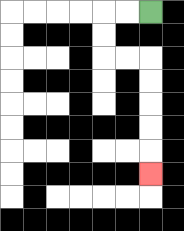{'start': '[6, 0]', 'end': '[6, 7]', 'path_directions': 'L,L,D,D,R,R,D,D,D,D,D', 'path_coordinates': '[[6, 0], [5, 0], [4, 0], [4, 1], [4, 2], [5, 2], [6, 2], [6, 3], [6, 4], [6, 5], [6, 6], [6, 7]]'}